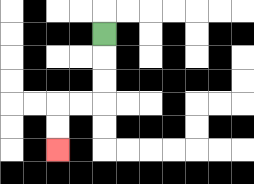{'start': '[4, 1]', 'end': '[2, 6]', 'path_directions': 'D,D,D,L,L,D,D', 'path_coordinates': '[[4, 1], [4, 2], [4, 3], [4, 4], [3, 4], [2, 4], [2, 5], [2, 6]]'}